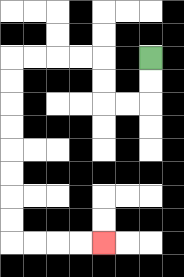{'start': '[6, 2]', 'end': '[4, 10]', 'path_directions': 'D,D,L,L,U,U,L,L,L,L,D,D,D,D,D,D,D,D,R,R,R,R', 'path_coordinates': '[[6, 2], [6, 3], [6, 4], [5, 4], [4, 4], [4, 3], [4, 2], [3, 2], [2, 2], [1, 2], [0, 2], [0, 3], [0, 4], [0, 5], [0, 6], [0, 7], [0, 8], [0, 9], [0, 10], [1, 10], [2, 10], [3, 10], [4, 10]]'}